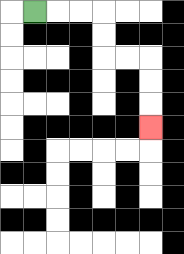{'start': '[1, 0]', 'end': '[6, 5]', 'path_directions': 'R,R,R,D,D,R,R,D,D,D', 'path_coordinates': '[[1, 0], [2, 0], [3, 0], [4, 0], [4, 1], [4, 2], [5, 2], [6, 2], [6, 3], [6, 4], [6, 5]]'}